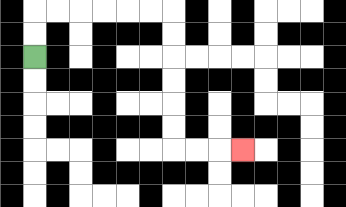{'start': '[1, 2]', 'end': '[10, 6]', 'path_directions': 'U,U,R,R,R,R,R,R,D,D,D,D,D,D,R,R,R', 'path_coordinates': '[[1, 2], [1, 1], [1, 0], [2, 0], [3, 0], [4, 0], [5, 0], [6, 0], [7, 0], [7, 1], [7, 2], [7, 3], [7, 4], [7, 5], [7, 6], [8, 6], [9, 6], [10, 6]]'}